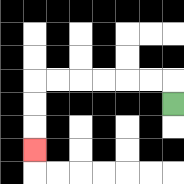{'start': '[7, 4]', 'end': '[1, 6]', 'path_directions': 'U,L,L,L,L,L,L,D,D,D', 'path_coordinates': '[[7, 4], [7, 3], [6, 3], [5, 3], [4, 3], [3, 3], [2, 3], [1, 3], [1, 4], [1, 5], [1, 6]]'}